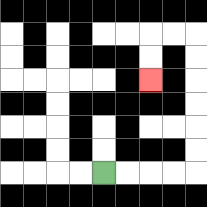{'start': '[4, 7]', 'end': '[6, 3]', 'path_directions': 'R,R,R,R,U,U,U,U,U,U,L,L,D,D', 'path_coordinates': '[[4, 7], [5, 7], [6, 7], [7, 7], [8, 7], [8, 6], [8, 5], [8, 4], [8, 3], [8, 2], [8, 1], [7, 1], [6, 1], [6, 2], [6, 3]]'}